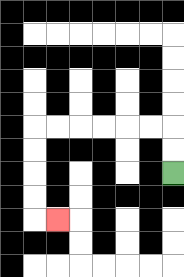{'start': '[7, 7]', 'end': '[2, 9]', 'path_directions': 'U,U,L,L,L,L,L,L,D,D,D,D,R', 'path_coordinates': '[[7, 7], [7, 6], [7, 5], [6, 5], [5, 5], [4, 5], [3, 5], [2, 5], [1, 5], [1, 6], [1, 7], [1, 8], [1, 9], [2, 9]]'}